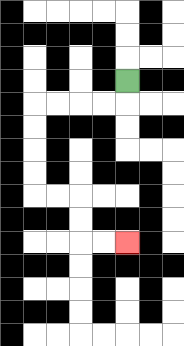{'start': '[5, 3]', 'end': '[5, 10]', 'path_directions': 'D,L,L,L,L,D,D,D,D,R,R,D,D,R,R', 'path_coordinates': '[[5, 3], [5, 4], [4, 4], [3, 4], [2, 4], [1, 4], [1, 5], [1, 6], [1, 7], [1, 8], [2, 8], [3, 8], [3, 9], [3, 10], [4, 10], [5, 10]]'}